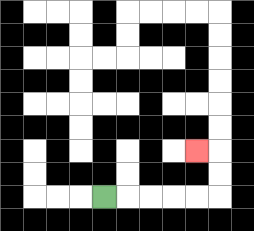{'start': '[4, 8]', 'end': '[8, 6]', 'path_directions': 'R,R,R,R,R,U,U,L', 'path_coordinates': '[[4, 8], [5, 8], [6, 8], [7, 8], [8, 8], [9, 8], [9, 7], [9, 6], [8, 6]]'}